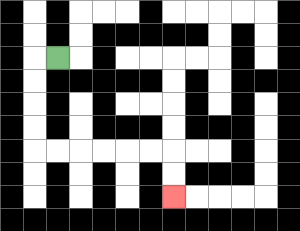{'start': '[2, 2]', 'end': '[7, 8]', 'path_directions': 'L,D,D,D,D,R,R,R,R,R,R,D,D', 'path_coordinates': '[[2, 2], [1, 2], [1, 3], [1, 4], [1, 5], [1, 6], [2, 6], [3, 6], [4, 6], [5, 6], [6, 6], [7, 6], [7, 7], [7, 8]]'}